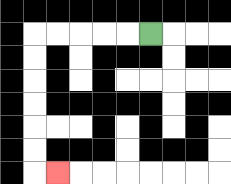{'start': '[6, 1]', 'end': '[2, 7]', 'path_directions': 'L,L,L,L,L,D,D,D,D,D,D,R', 'path_coordinates': '[[6, 1], [5, 1], [4, 1], [3, 1], [2, 1], [1, 1], [1, 2], [1, 3], [1, 4], [1, 5], [1, 6], [1, 7], [2, 7]]'}